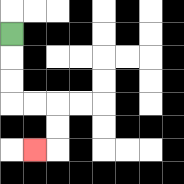{'start': '[0, 1]', 'end': '[1, 6]', 'path_directions': 'D,D,D,R,R,D,D,L', 'path_coordinates': '[[0, 1], [0, 2], [0, 3], [0, 4], [1, 4], [2, 4], [2, 5], [2, 6], [1, 6]]'}